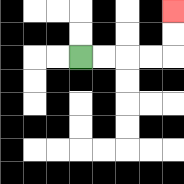{'start': '[3, 2]', 'end': '[7, 0]', 'path_directions': 'R,R,R,R,U,U', 'path_coordinates': '[[3, 2], [4, 2], [5, 2], [6, 2], [7, 2], [7, 1], [7, 0]]'}